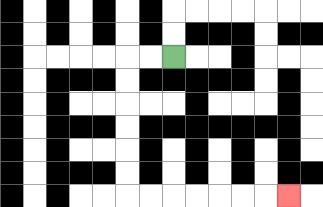{'start': '[7, 2]', 'end': '[12, 8]', 'path_directions': 'L,L,D,D,D,D,D,D,R,R,R,R,R,R,R', 'path_coordinates': '[[7, 2], [6, 2], [5, 2], [5, 3], [5, 4], [5, 5], [5, 6], [5, 7], [5, 8], [6, 8], [7, 8], [8, 8], [9, 8], [10, 8], [11, 8], [12, 8]]'}